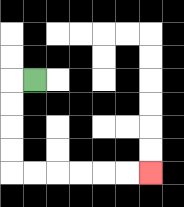{'start': '[1, 3]', 'end': '[6, 7]', 'path_directions': 'L,D,D,D,D,R,R,R,R,R,R', 'path_coordinates': '[[1, 3], [0, 3], [0, 4], [0, 5], [0, 6], [0, 7], [1, 7], [2, 7], [3, 7], [4, 7], [5, 7], [6, 7]]'}